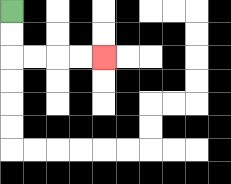{'start': '[0, 0]', 'end': '[4, 2]', 'path_directions': 'D,D,R,R,R,R', 'path_coordinates': '[[0, 0], [0, 1], [0, 2], [1, 2], [2, 2], [3, 2], [4, 2]]'}